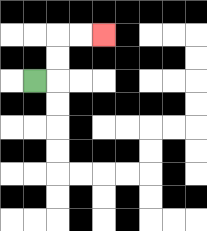{'start': '[1, 3]', 'end': '[4, 1]', 'path_directions': 'R,U,U,R,R', 'path_coordinates': '[[1, 3], [2, 3], [2, 2], [2, 1], [3, 1], [4, 1]]'}